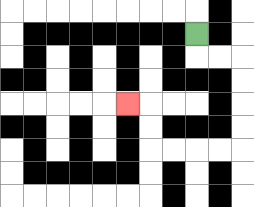{'start': '[8, 1]', 'end': '[5, 4]', 'path_directions': 'D,R,R,D,D,D,D,L,L,L,L,U,U,L', 'path_coordinates': '[[8, 1], [8, 2], [9, 2], [10, 2], [10, 3], [10, 4], [10, 5], [10, 6], [9, 6], [8, 6], [7, 6], [6, 6], [6, 5], [6, 4], [5, 4]]'}